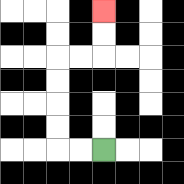{'start': '[4, 6]', 'end': '[4, 0]', 'path_directions': 'L,L,U,U,U,U,R,R,U,U', 'path_coordinates': '[[4, 6], [3, 6], [2, 6], [2, 5], [2, 4], [2, 3], [2, 2], [3, 2], [4, 2], [4, 1], [4, 0]]'}